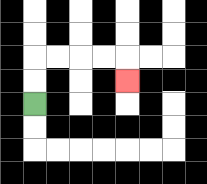{'start': '[1, 4]', 'end': '[5, 3]', 'path_directions': 'U,U,R,R,R,R,D', 'path_coordinates': '[[1, 4], [1, 3], [1, 2], [2, 2], [3, 2], [4, 2], [5, 2], [5, 3]]'}